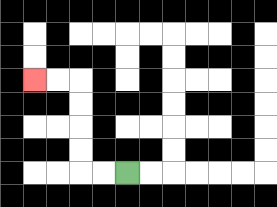{'start': '[5, 7]', 'end': '[1, 3]', 'path_directions': 'L,L,U,U,U,U,L,L', 'path_coordinates': '[[5, 7], [4, 7], [3, 7], [3, 6], [3, 5], [3, 4], [3, 3], [2, 3], [1, 3]]'}